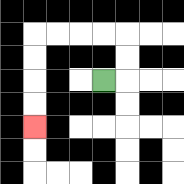{'start': '[4, 3]', 'end': '[1, 5]', 'path_directions': 'R,U,U,L,L,L,L,D,D,D,D', 'path_coordinates': '[[4, 3], [5, 3], [5, 2], [5, 1], [4, 1], [3, 1], [2, 1], [1, 1], [1, 2], [1, 3], [1, 4], [1, 5]]'}